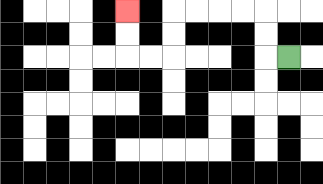{'start': '[12, 2]', 'end': '[5, 0]', 'path_directions': 'L,U,U,L,L,L,L,D,D,L,L,U,U', 'path_coordinates': '[[12, 2], [11, 2], [11, 1], [11, 0], [10, 0], [9, 0], [8, 0], [7, 0], [7, 1], [7, 2], [6, 2], [5, 2], [5, 1], [5, 0]]'}